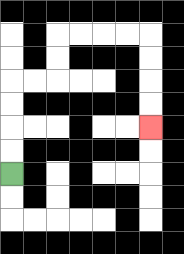{'start': '[0, 7]', 'end': '[6, 5]', 'path_directions': 'U,U,U,U,R,R,U,U,R,R,R,R,D,D,D,D', 'path_coordinates': '[[0, 7], [0, 6], [0, 5], [0, 4], [0, 3], [1, 3], [2, 3], [2, 2], [2, 1], [3, 1], [4, 1], [5, 1], [6, 1], [6, 2], [6, 3], [6, 4], [6, 5]]'}